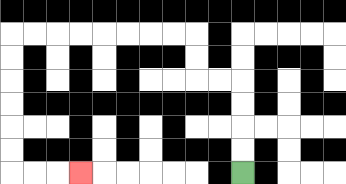{'start': '[10, 7]', 'end': '[3, 7]', 'path_directions': 'U,U,U,U,L,L,U,U,L,L,L,L,L,L,L,L,D,D,D,D,D,D,R,R,R', 'path_coordinates': '[[10, 7], [10, 6], [10, 5], [10, 4], [10, 3], [9, 3], [8, 3], [8, 2], [8, 1], [7, 1], [6, 1], [5, 1], [4, 1], [3, 1], [2, 1], [1, 1], [0, 1], [0, 2], [0, 3], [0, 4], [0, 5], [0, 6], [0, 7], [1, 7], [2, 7], [3, 7]]'}